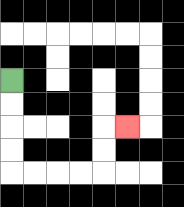{'start': '[0, 3]', 'end': '[5, 5]', 'path_directions': 'D,D,D,D,R,R,R,R,U,U,R', 'path_coordinates': '[[0, 3], [0, 4], [0, 5], [0, 6], [0, 7], [1, 7], [2, 7], [3, 7], [4, 7], [4, 6], [4, 5], [5, 5]]'}